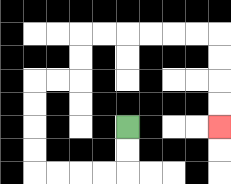{'start': '[5, 5]', 'end': '[9, 5]', 'path_directions': 'D,D,L,L,L,L,U,U,U,U,R,R,U,U,R,R,R,R,R,R,D,D,D,D', 'path_coordinates': '[[5, 5], [5, 6], [5, 7], [4, 7], [3, 7], [2, 7], [1, 7], [1, 6], [1, 5], [1, 4], [1, 3], [2, 3], [3, 3], [3, 2], [3, 1], [4, 1], [5, 1], [6, 1], [7, 1], [8, 1], [9, 1], [9, 2], [9, 3], [9, 4], [9, 5]]'}